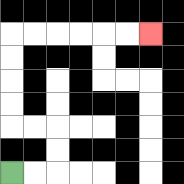{'start': '[0, 7]', 'end': '[6, 1]', 'path_directions': 'R,R,U,U,L,L,U,U,U,U,R,R,R,R,R,R', 'path_coordinates': '[[0, 7], [1, 7], [2, 7], [2, 6], [2, 5], [1, 5], [0, 5], [0, 4], [0, 3], [0, 2], [0, 1], [1, 1], [2, 1], [3, 1], [4, 1], [5, 1], [6, 1]]'}